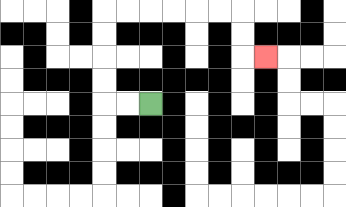{'start': '[6, 4]', 'end': '[11, 2]', 'path_directions': 'L,L,U,U,U,U,R,R,R,R,R,R,D,D,R', 'path_coordinates': '[[6, 4], [5, 4], [4, 4], [4, 3], [4, 2], [4, 1], [4, 0], [5, 0], [6, 0], [7, 0], [8, 0], [9, 0], [10, 0], [10, 1], [10, 2], [11, 2]]'}